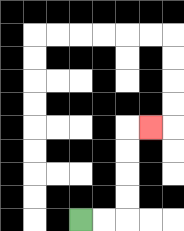{'start': '[3, 9]', 'end': '[6, 5]', 'path_directions': 'R,R,U,U,U,U,R', 'path_coordinates': '[[3, 9], [4, 9], [5, 9], [5, 8], [5, 7], [5, 6], [5, 5], [6, 5]]'}